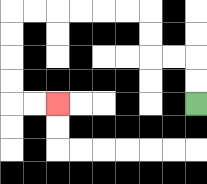{'start': '[8, 4]', 'end': '[2, 4]', 'path_directions': 'U,U,L,L,U,U,L,L,L,L,L,L,D,D,D,D,R,R', 'path_coordinates': '[[8, 4], [8, 3], [8, 2], [7, 2], [6, 2], [6, 1], [6, 0], [5, 0], [4, 0], [3, 0], [2, 0], [1, 0], [0, 0], [0, 1], [0, 2], [0, 3], [0, 4], [1, 4], [2, 4]]'}